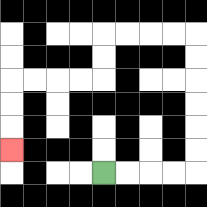{'start': '[4, 7]', 'end': '[0, 6]', 'path_directions': 'R,R,R,R,U,U,U,U,U,U,L,L,L,L,D,D,L,L,L,L,D,D,D', 'path_coordinates': '[[4, 7], [5, 7], [6, 7], [7, 7], [8, 7], [8, 6], [8, 5], [8, 4], [8, 3], [8, 2], [8, 1], [7, 1], [6, 1], [5, 1], [4, 1], [4, 2], [4, 3], [3, 3], [2, 3], [1, 3], [0, 3], [0, 4], [0, 5], [0, 6]]'}